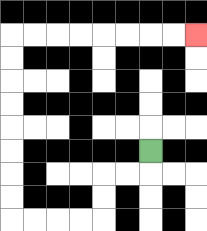{'start': '[6, 6]', 'end': '[8, 1]', 'path_directions': 'D,L,L,D,D,L,L,L,L,U,U,U,U,U,U,U,U,R,R,R,R,R,R,R,R', 'path_coordinates': '[[6, 6], [6, 7], [5, 7], [4, 7], [4, 8], [4, 9], [3, 9], [2, 9], [1, 9], [0, 9], [0, 8], [0, 7], [0, 6], [0, 5], [0, 4], [0, 3], [0, 2], [0, 1], [1, 1], [2, 1], [3, 1], [4, 1], [5, 1], [6, 1], [7, 1], [8, 1]]'}